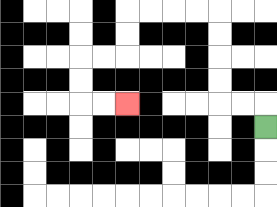{'start': '[11, 5]', 'end': '[5, 4]', 'path_directions': 'U,L,L,U,U,U,U,L,L,L,L,D,D,L,L,D,D,R,R', 'path_coordinates': '[[11, 5], [11, 4], [10, 4], [9, 4], [9, 3], [9, 2], [9, 1], [9, 0], [8, 0], [7, 0], [6, 0], [5, 0], [5, 1], [5, 2], [4, 2], [3, 2], [3, 3], [3, 4], [4, 4], [5, 4]]'}